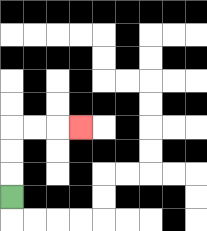{'start': '[0, 8]', 'end': '[3, 5]', 'path_directions': 'U,U,U,R,R,R', 'path_coordinates': '[[0, 8], [0, 7], [0, 6], [0, 5], [1, 5], [2, 5], [3, 5]]'}